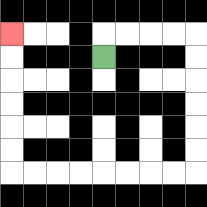{'start': '[4, 2]', 'end': '[0, 1]', 'path_directions': 'U,R,R,R,R,D,D,D,D,D,D,L,L,L,L,L,L,L,L,U,U,U,U,U,U', 'path_coordinates': '[[4, 2], [4, 1], [5, 1], [6, 1], [7, 1], [8, 1], [8, 2], [8, 3], [8, 4], [8, 5], [8, 6], [8, 7], [7, 7], [6, 7], [5, 7], [4, 7], [3, 7], [2, 7], [1, 7], [0, 7], [0, 6], [0, 5], [0, 4], [0, 3], [0, 2], [0, 1]]'}